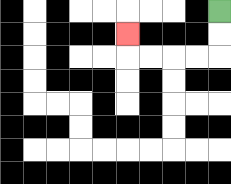{'start': '[9, 0]', 'end': '[5, 1]', 'path_directions': 'D,D,L,L,L,L,U', 'path_coordinates': '[[9, 0], [9, 1], [9, 2], [8, 2], [7, 2], [6, 2], [5, 2], [5, 1]]'}